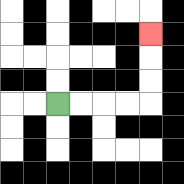{'start': '[2, 4]', 'end': '[6, 1]', 'path_directions': 'R,R,R,R,U,U,U', 'path_coordinates': '[[2, 4], [3, 4], [4, 4], [5, 4], [6, 4], [6, 3], [6, 2], [6, 1]]'}